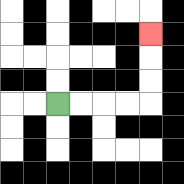{'start': '[2, 4]', 'end': '[6, 1]', 'path_directions': 'R,R,R,R,U,U,U', 'path_coordinates': '[[2, 4], [3, 4], [4, 4], [5, 4], [6, 4], [6, 3], [6, 2], [6, 1]]'}